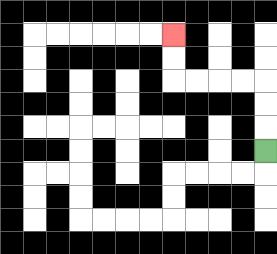{'start': '[11, 6]', 'end': '[7, 1]', 'path_directions': 'U,U,U,L,L,L,L,U,U', 'path_coordinates': '[[11, 6], [11, 5], [11, 4], [11, 3], [10, 3], [9, 3], [8, 3], [7, 3], [7, 2], [7, 1]]'}